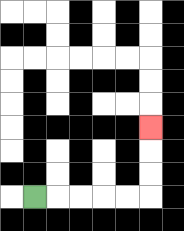{'start': '[1, 8]', 'end': '[6, 5]', 'path_directions': 'R,R,R,R,R,U,U,U', 'path_coordinates': '[[1, 8], [2, 8], [3, 8], [4, 8], [5, 8], [6, 8], [6, 7], [6, 6], [6, 5]]'}